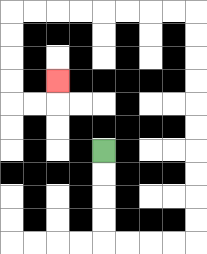{'start': '[4, 6]', 'end': '[2, 3]', 'path_directions': 'D,D,D,D,R,R,R,R,U,U,U,U,U,U,U,U,U,U,L,L,L,L,L,L,L,L,D,D,D,D,R,R,U', 'path_coordinates': '[[4, 6], [4, 7], [4, 8], [4, 9], [4, 10], [5, 10], [6, 10], [7, 10], [8, 10], [8, 9], [8, 8], [8, 7], [8, 6], [8, 5], [8, 4], [8, 3], [8, 2], [8, 1], [8, 0], [7, 0], [6, 0], [5, 0], [4, 0], [3, 0], [2, 0], [1, 0], [0, 0], [0, 1], [0, 2], [0, 3], [0, 4], [1, 4], [2, 4], [2, 3]]'}